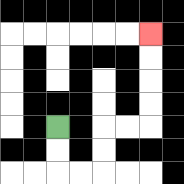{'start': '[2, 5]', 'end': '[6, 1]', 'path_directions': 'D,D,R,R,U,U,R,R,U,U,U,U', 'path_coordinates': '[[2, 5], [2, 6], [2, 7], [3, 7], [4, 7], [4, 6], [4, 5], [5, 5], [6, 5], [6, 4], [6, 3], [6, 2], [6, 1]]'}